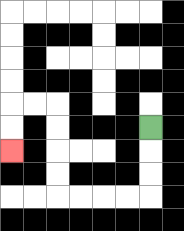{'start': '[6, 5]', 'end': '[0, 6]', 'path_directions': 'D,D,D,L,L,L,L,U,U,U,U,L,L,D,D', 'path_coordinates': '[[6, 5], [6, 6], [6, 7], [6, 8], [5, 8], [4, 8], [3, 8], [2, 8], [2, 7], [2, 6], [2, 5], [2, 4], [1, 4], [0, 4], [0, 5], [0, 6]]'}